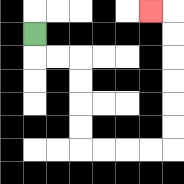{'start': '[1, 1]', 'end': '[6, 0]', 'path_directions': 'D,R,R,D,D,D,D,R,R,R,R,U,U,U,U,U,U,L', 'path_coordinates': '[[1, 1], [1, 2], [2, 2], [3, 2], [3, 3], [3, 4], [3, 5], [3, 6], [4, 6], [5, 6], [6, 6], [7, 6], [7, 5], [7, 4], [7, 3], [7, 2], [7, 1], [7, 0], [6, 0]]'}